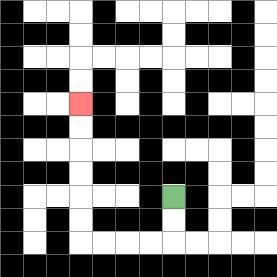{'start': '[7, 8]', 'end': '[3, 4]', 'path_directions': 'D,D,L,L,L,L,U,U,U,U,U,U', 'path_coordinates': '[[7, 8], [7, 9], [7, 10], [6, 10], [5, 10], [4, 10], [3, 10], [3, 9], [3, 8], [3, 7], [3, 6], [3, 5], [3, 4]]'}